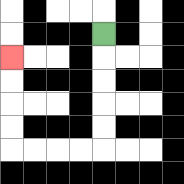{'start': '[4, 1]', 'end': '[0, 2]', 'path_directions': 'D,D,D,D,D,L,L,L,L,U,U,U,U', 'path_coordinates': '[[4, 1], [4, 2], [4, 3], [4, 4], [4, 5], [4, 6], [3, 6], [2, 6], [1, 6], [0, 6], [0, 5], [0, 4], [0, 3], [0, 2]]'}